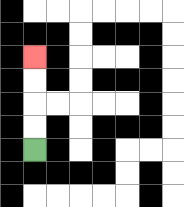{'start': '[1, 6]', 'end': '[1, 2]', 'path_directions': 'U,U,U,U', 'path_coordinates': '[[1, 6], [1, 5], [1, 4], [1, 3], [1, 2]]'}